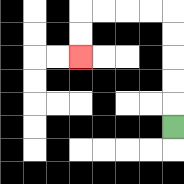{'start': '[7, 5]', 'end': '[3, 2]', 'path_directions': 'U,U,U,U,U,L,L,L,L,D,D', 'path_coordinates': '[[7, 5], [7, 4], [7, 3], [7, 2], [7, 1], [7, 0], [6, 0], [5, 0], [4, 0], [3, 0], [3, 1], [3, 2]]'}